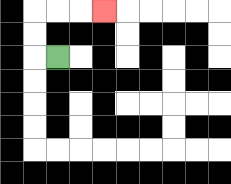{'start': '[2, 2]', 'end': '[4, 0]', 'path_directions': 'L,U,U,R,R,R', 'path_coordinates': '[[2, 2], [1, 2], [1, 1], [1, 0], [2, 0], [3, 0], [4, 0]]'}